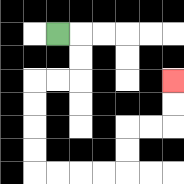{'start': '[2, 1]', 'end': '[7, 3]', 'path_directions': 'R,D,D,L,L,D,D,D,D,R,R,R,R,U,U,R,R,U,U', 'path_coordinates': '[[2, 1], [3, 1], [3, 2], [3, 3], [2, 3], [1, 3], [1, 4], [1, 5], [1, 6], [1, 7], [2, 7], [3, 7], [4, 7], [5, 7], [5, 6], [5, 5], [6, 5], [7, 5], [7, 4], [7, 3]]'}